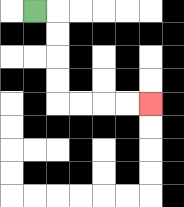{'start': '[1, 0]', 'end': '[6, 4]', 'path_directions': 'R,D,D,D,D,R,R,R,R', 'path_coordinates': '[[1, 0], [2, 0], [2, 1], [2, 2], [2, 3], [2, 4], [3, 4], [4, 4], [5, 4], [6, 4]]'}